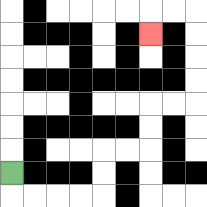{'start': '[0, 7]', 'end': '[6, 1]', 'path_directions': 'D,R,R,R,R,U,U,R,R,U,U,R,R,U,U,U,U,L,L,D', 'path_coordinates': '[[0, 7], [0, 8], [1, 8], [2, 8], [3, 8], [4, 8], [4, 7], [4, 6], [5, 6], [6, 6], [6, 5], [6, 4], [7, 4], [8, 4], [8, 3], [8, 2], [8, 1], [8, 0], [7, 0], [6, 0], [6, 1]]'}